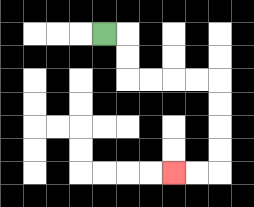{'start': '[4, 1]', 'end': '[7, 7]', 'path_directions': 'R,D,D,R,R,R,R,D,D,D,D,L,L', 'path_coordinates': '[[4, 1], [5, 1], [5, 2], [5, 3], [6, 3], [7, 3], [8, 3], [9, 3], [9, 4], [9, 5], [9, 6], [9, 7], [8, 7], [7, 7]]'}